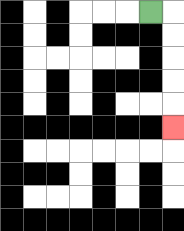{'start': '[6, 0]', 'end': '[7, 5]', 'path_directions': 'R,D,D,D,D,D', 'path_coordinates': '[[6, 0], [7, 0], [7, 1], [7, 2], [7, 3], [7, 4], [7, 5]]'}